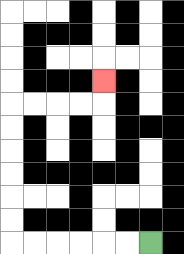{'start': '[6, 10]', 'end': '[4, 3]', 'path_directions': 'L,L,L,L,L,L,U,U,U,U,U,U,R,R,R,R,U', 'path_coordinates': '[[6, 10], [5, 10], [4, 10], [3, 10], [2, 10], [1, 10], [0, 10], [0, 9], [0, 8], [0, 7], [0, 6], [0, 5], [0, 4], [1, 4], [2, 4], [3, 4], [4, 4], [4, 3]]'}